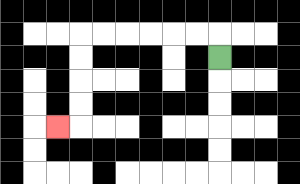{'start': '[9, 2]', 'end': '[2, 5]', 'path_directions': 'U,L,L,L,L,L,L,D,D,D,D,L', 'path_coordinates': '[[9, 2], [9, 1], [8, 1], [7, 1], [6, 1], [5, 1], [4, 1], [3, 1], [3, 2], [3, 3], [3, 4], [3, 5], [2, 5]]'}